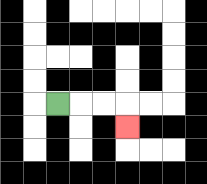{'start': '[2, 4]', 'end': '[5, 5]', 'path_directions': 'R,R,R,D', 'path_coordinates': '[[2, 4], [3, 4], [4, 4], [5, 4], [5, 5]]'}